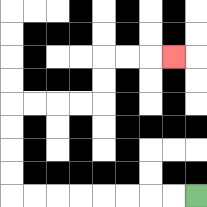{'start': '[8, 8]', 'end': '[7, 2]', 'path_directions': 'L,L,L,L,L,L,L,L,U,U,U,U,R,R,R,R,U,U,R,R,R', 'path_coordinates': '[[8, 8], [7, 8], [6, 8], [5, 8], [4, 8], [3, 8], [2, 8], [1, 8], [0, 8], [0, 7], [0, 6], [0, 5], [0, 4], [1, 4], [2, 4], [3, 4], [4, 4], [4, 3], [4, 2], [5, 2], [6, 2], [7, 2]]'}